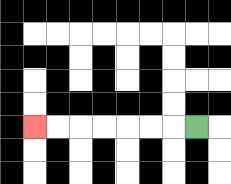{'start': '[8, 5]', 'end': '[1, 5]', 'path_directions': 'L,L,L,L,L,L,L', 'path_coordinates': '[[8, 5], [7, 5], [6, 5], [5, 5], [4, 5], [3, 5], [2, 5], [1, 5]]'}